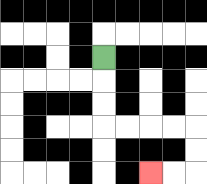{'start': '[4, 2]', 'end': '[6, 7]', 'path_directions': 'D,D,D,R,R,R,R,D,D,L,L', 'path_coordinates': '[[4, 2], [4, 3], [4, 4], [4, 5], [5, 5], [6, 5], [7, 5], [8, 5], [8, 6], [8, 7], [7, 7], [6, 7]]'}